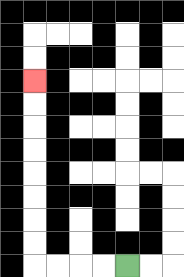{'start': '[5, 11]', 'end': '[1, 3]', 'path_directions': 'L,L,L,L,U,U,U,U,U,U,U,U', 'path_coordinates': '[[5, 11], [4, 11], [3, 11], [2, 11], [1, 11], [1, 10], [1, 9], [1, 8], [1, 7], [1, 6], [1, 5], [1, 4], [1, 3]]'}